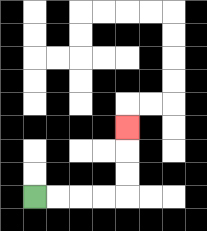{'start': '[1, 8]', 'end': '[5, 5]', 'path_directions': 'R,R,R,R,U,U,U', 'path_coordinates': '[[1, 8], [2, 8], [3, 8], [4, 8], [5, 8], [5, 7], [5, 6], [5, 5]]'}